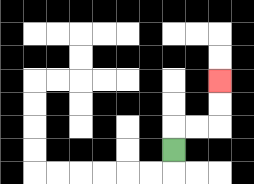{'start': '[7, 6]', 'end': '[9, 3]', 'path_directions': 'U,R,R,U,U', 'path_coordinates': '[[7, 6], [7, 5], [8, 5], [9, 5], [9, 4], [9, 3]]'}